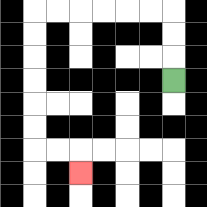{'start': '[7, 3]', 'end': '[3, 7]', 'path_directions': 'U,U,U,L,L,L,L,L,L,D,D,D,D,D,D,R,R,D', 'path_coordinates': '[[7, 3], [7, 2], [7, 1], [7, 0], [6, 0], [5, 0], [4, 0], [3, 0], [2, 0], [1, 0], [1, 1], [1, 2], [1, 3], [1, 4], [1, 5], [1, 6], [2, 6], [3, 6], [3, 7]]'}